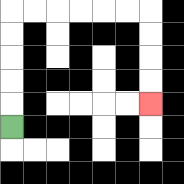{'start': '[0, 5]', 'end': '[6, 4]', 'path_directions': 'U,U,U,U,U,R,R,R,R,R,R,D,D,D,D', 'path_coordinates': '[[0, 5], [0, 4], [0, 3], [0, 2], [0, 1], [0, 0], [1, 0], [2, 0], [3, 0], [4, 0], [5, 0], [6, 0], [6, 1], [6, 2], [6, 3], [6, 4]]'}